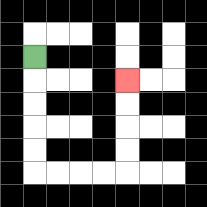{'start': '[1, 2]', 'end': '[5, 3]', 'path_directions': 'D,D,D,D,D,R,R,R,R,U,U,U,U', 'path_coordinates': '[[1, 2], [1, 3], [1, 4], [1, 5], [1, 6], [1, 7], [2, 7], [3, 7], [4, 7], [5, 7], [5, 6], [5, 5], [5, 4], [5, 3]]'}